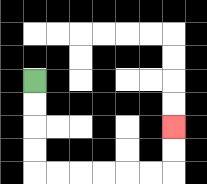{'start': '[1, 3]', 'end': '[7, 5]', 'path_directions': 'D,D,D,D,R,R,R,R,R,R,U,U', 'path_coordinates': '[[1, 3], [1, 4], [1, 5], [1, 6], [1, 7], [2, 7], [3, 7], [4, 7], [5, 7], [6, 7], [7, 7], [7, 6], [7, 5]]'}